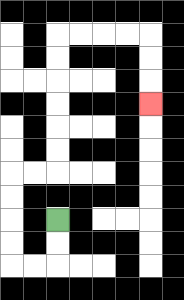{'start': '[2, 9]', 'end': '[6, 4]', 'path_directions': 'D,D,L,L,U,U,U,U,R,R,U,U,U,U,U,U,R,R,R,R,D,D,D', 'path_coordinates': '[[2, 9], [2, 10], [2, 11], [1, 11], [0, 11], [0, 10], [0, 9], [0, 8], [0, 7], [1, 7], [2, 7], [2, 6], [2, 5], [2, 4], [2, 3], [2, 2], [2, 1], [3, 1], [4, 1], [5, 1], [6, 1], [6, 2], [6, 3], [6, 4]]'}